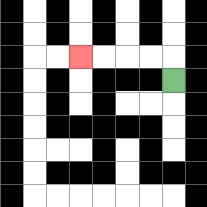{'start': '[7, 3]', 'end': '[3, 2]', 'path_directions': 'U,L,L,L,L', 'path_coordinates': '[[7, 3], [7, 2], [6, 2], [5, 2], [4, 2], [3, 2]]'}